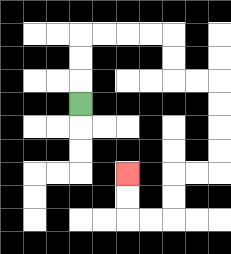{'start': '[3, 4]', 'end': '[5, 7]', 'path_directions': 'U,U,U,R,R,R,R,D,D,R,R,D,D,D,D,L,L,D,D,L,L,U,U', 'path_coordinates': '[[3, 4], [3, 3], [3, 2], [3, 1], [4, 1], [5, 1], [6, 1], [7, 1], [7, 2], [7, 3], [8, 3], [9, 3], [9, 4], [9, 5], [9, 6], [9, 7], [8, 7], [7, 7], [7, 8], [7, 9], [6, 9], [5, 9], [5, 8], [5, 7]]'}